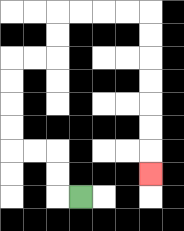{'start': '[3, 8]', 'end': '[6, 7]', 'path_directions': 'L,U,U,L,L,U,U,U,U,R,R,U,U,R,R,R,R,D,D,D,D,D,D,D', 'path_coordinates': '[[3, 8], [2, 8], [2, 7], [2, 6], [1, 6], [0, 6], [0, 5], [0, 4], [0, 3], [0, 2], [1, 2], [2, 2], [2, 1], [2, 0], [3, 0], [4, 0], [5, 0], [6, 0], [6, 1], [6, 2], [6, 3], [6, 4], [6, 5], [6, 6], [6, 7]]'}